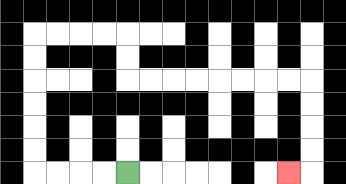{'start': '[5, 7]', 'end': '[12, 7]', 'path_directions': 'L,L,L,L,U,U,U,U,U,U,R,R,R,R,D,D,R,R,R,R,R,R,R,R,D,D,D,D,L', 'path_coordinates': '[[5, 7], [4, 7], [3, 7], [2, 7], [1, 7], [1, 6], [1, 5], [1, 4], [1, 3], [1, 2], [1, 1], [2, 1], [3, 1], [4, 1], [5, 1], [5, 2], [5, 3], [6, 3], [7, 3], [8, 3], [9, 3], [10, 3], [11, 3], [12, 3], [13, 3], [13, 4], [13, 5], [13, 6], [13, 7], [12, 7]]'}